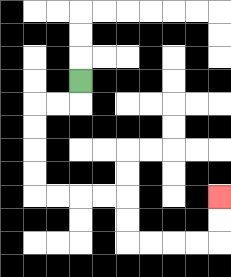{'start': '[3, 3]', 'end': '[9, 8]', 'path_directions': 'D,L,L,D,D,D,D,R,R,R,R,D,D,R,R,R,R,U,U', 'path_coordinates': '[[3, 3], [3, 4], [2, 4], [1, 4], [1, 5], [1, 6], [1, 7], [1, 8], [2, 8], [3, 8], [4, 8], [5, 8], [5, 9], [5, 10], [6, 10], [7, 10], [8, 10], [9, 10], [9, 9], [9, 8]]'}